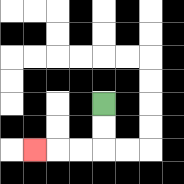{'start': '[4, 4]', 'end': '[1, 6]', 'path_directions': 'D,D,L,L,L', 'path_coordinates': '[[4, 4], [4, 5], [4, 6], [3, 6], [2, 6], [1, 6]]'}